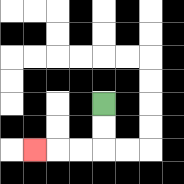{'start': '[4, 4]', 'end': '[1, 6]', 'path_directions': 'D,D,L,L,L', 'path_coordinates': '[[4, 4], [4, 5], [4, 6], [3, 6], [2, 6], [1, 6]]'}